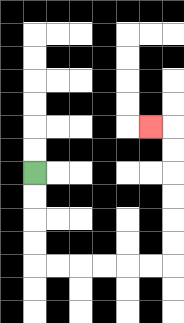{'start': '[1, 7]', 'end': '[6, 5]', 'path_directions': 'D,D,D,D,R,R,R,R,R,R,U,U,U,U,U,U,L', 'path_coordinates': '[[1, 7], [1, 8], [1, 9], [1, 10], [1, 11], [2, 11], [3, 11], [4, 11], [5, 11], [6, 11], [7, 11], [7, 10], [7, 9], [7, 8], [7, 7], [7, 6], [7, 5], [6, 5]]'}